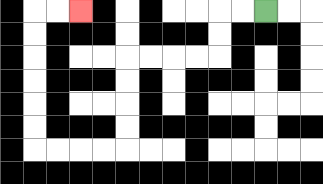{'start': '[11, 0]', 'end': '[3, 0]', 'path_directions': 'L,L,D,D,L,L,L,L,D,D,D,D,L,L,L,L,U,U,U,U,U,U,R,R', 'path_coordinates': '[[11, 0], [10, 0], [9, 0], [9, 1], [9, 2], [8, 2], [7, 2], [6, 2], [5, 2], [5, 3], [5, 4], [5, 5], [5, 6], [4, 6], [3, 6], [2, 6], [1, 6], [1, 5], [1, 4], [1, 3], [1, 2], [1, 1], [1, 0], [2, 0], [3, 0]]'}